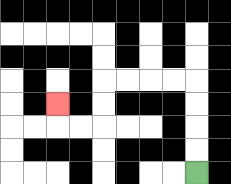{'start': '[8, 7]', 'end': '[2, 4]', 'path_directions': 'U,U,U,U,L,L,L,L,D,D,L,L,U', 'path_coordinates': '[[8, 7], [8, 6], [8, 5], [8, 4], [8, 3], [7, 3], [6, 3], [5, 3], [4, 3], [4, 4], [4, 5], [3, 5], [2, 5], [2, 4]]'}